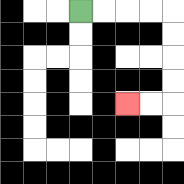{'start': '[3, 0]', 'end': '[5, 4]', 'path_directions': 'R,R,R,R,D,D,D,D,L,L', 'path_coordinates': '[[3, 0], [4, 0], [5, 0], [6, 0], [7, 0], [7, 1], [7, 2], [7, 3], [7, 4], [6, 4], [5, 4]]'}